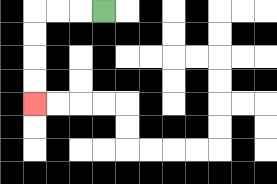{'start': '[4, 0]', 'end': '[1, 4]', 'path_directions': 'L,L,L,D,D,D,D', 'path_coordinates': '[[4, 0], [3, 0], [2, 0], [1, 0], [1, 1], [1, 2], [1, 3], [1, 4]]'}